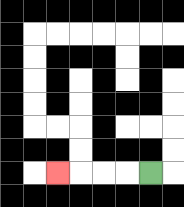{'start': '[6, 7]', 'end': '[2, 7]', 'path_directions': 'L,L,L,L', 'path_coordinates': '[[6, 7], [5, 7], [4, 7], [3, 7], [2, 7]]'}